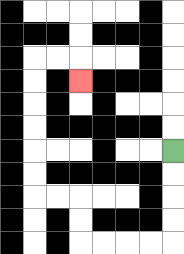{'start': '[7, 6]', 'end': '[3, 3]', 'path_directions': 'D,D,D,D,L,L,L,L,U,U,L,L,U,U,U,U,U,U,R,R,D', 'path_coordinates': '[[7, 6], [7, 7], [7, 8], [7, 9], [7, 10], [6, 10], [5, 10], [4, 10], [3, 10], [3, 9], [3, 8], [2, 8], [1, 8], [1, 7], [1, 6], [1, 5], [1, 4], [1, 3], [1, 2], [2, 2], [3, 2], [3, 3]]'}